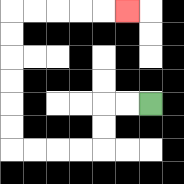{'start': '[6, 4]', 'end': '[5, 0]', 'path_directions': 'L,L,D,D,L,L,L,L,U,U,U,U,U,U,R,R,R,R,R', 'path_coordinates': '[[6, 4], [5, 4], [4, 4], [4, 5], [4, 6], [3, 6], [2, 6], [1, 6], [0, 6], [0, 5], [0, 4], [0, 3], [0, 2], [0, 1], [0, 0], [1, 0], [2, 0], [3, 0], [4, 0], [5, 0]]'}